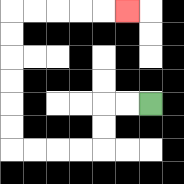{'start': '[6, 4]', 'end': '[5, 0]', 'path_directions': 'L,L,D,D,L,L,L,L,U,U,U,U,U,U,R,R,R,R,R', 'path_coordinates': '[[6, 4], [5, 4], [4, 4], [4, 5], [4, 6], [3, 6], [2, 6], [1, 6], [0, 6], [0, 5], [0, 4], [0, 3], [0, 2], [0, 1], [0, 0], [1, 0], [2, 0], [3, 0], [4, 0], [5, 0]]'}